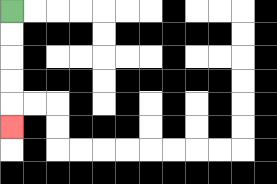{'start': '[0, 0]', 'end': '[0, 5]', 'path_directions': 'D,D,D,D,D', 'path_coordinates': '[[0, 0], [0, 1], [0, 2], [0, 3], [0, 4], [0, 5]]'}